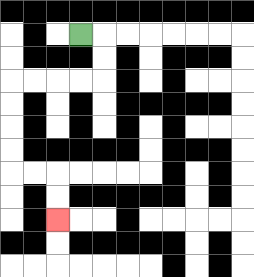{'start': '[3, 1]', 'end': '[2, 9]', 'path_directions': 'R,D,D,L,L,L,L,D,D,D,D,R,R,D,D', 'path_coordinates': '[[3, 1], [4, 1], [4, 2], [4, 3], [3, 3], [2, 3], [1, 3], [0, 3], [0, 4], [0, 5], [0, 6], [0, 7], [1, 7], [2, 7], [2, 8], [2, 9]]'}